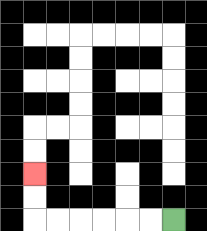{'start': '[7, 9]', 'end': '[1, 7]', 'path_directions': 'L,L,L,L,L,L,U,U', 'path_coordinates': '[[7, 9], [6, 9], [5, 9], [4, 9], [3, 9], [2, 9], [1, 9], [1, 8], [1, 7]]'}